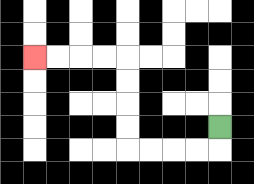{'start': '[9, 5]', 'end': '[1, 2]', 'path_directions': 'D,L,L,L,L,U,U,U,U,L,L,L,L', 'path_coordinates': '[[9, 5], [9, 6], [8, 6], [7, 6], [6, 6], [5, 6], [5, 5], [5, 4], [5, 3], [5, 2], [4, 2], [3, 2], [2, 2], [1, 2]]'}